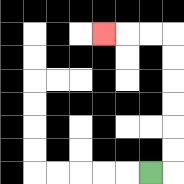{'start': '[6, 7]', 'end': '[4, 1]', 'path_directions': 'R,U,U,U,U,U,U,L,L,L', 'path_coordinates': '[[6, 7], [7, 7], [7, 6], [7, 5], [7, 4], [7, 3], [7, 2], [7, 1], [6, 1], [5, 1], [4, 1]]'}